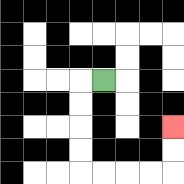{'start': '[4, 3]', 'end': '[7, 5]', 'path_directions': 'L,D,D,D,D,R,R,R,R,U,U', 'path_coordinates': '[[4, 3], [3, 3], [3, 4], [3, 5], [3, 6], [3, 7], [4, 7], [5, 7], [6, 7], [7, 7], [7, 6], [7, 5]]'}